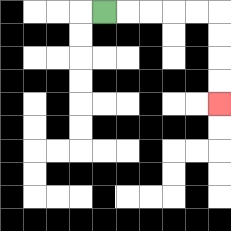{'start': '[4, 0]', 'end': '[9, 4]', 'path_directions': 'R,R,R,R,R,D,D,D,D', 'path_coordinates': '[[4, 0], [5, 0], [6, 0], [7, 0], [8, 0], [9, 0], [9, 1], [9, 2], [9, 3], [9, 4]]'}